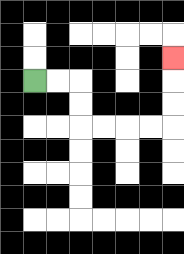{'start': '[1, 3]', 'end': '[7, 2]', 'path_directions': 'R,R,D,D,R,R,R,R,U,U,U', 'path_coordinates': '[[1, 3], [2, 3], [3, 3], [3, 4], [3, 5], [4, 5], [5, 5], [6, 5], [7, 5], [7, 4], [7, 3], [7, 2]]'}